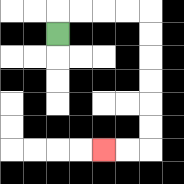{'start': '[2, 1]', 'end': '[4, 6]', 'path_directions': 'U,R,R,R,R,D,D,D,D,D,D,L,L', 'path_coordinates': '[[2, 1], [2, 0], [3, 0], [4, 0], [5, 0], [6, 0], [6, 1], [6, 2], [6, 3], [6, 4], [6, 5], [6, 6], [5, 6], [4, 6]]'}